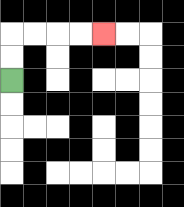{'start': '[0, 3]', 'end': '[4, 1]', 'path_directions': 'U,U,R,R,R,R', 'path_coordinates': '[[0, 3], [0, 2], [0, 1], [1, 1], [2, 1], [3, 1], [4, 1]]'}